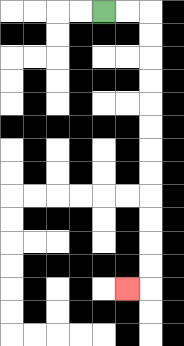{'start': '[4, 0]', 'end': '[5, 12]', 'path_directions': 'R,R,D,D,D,D,D,D,D,D,D,D,D,D,L', 'path_coordinates': '[[4, 0], [5, 0], [6, 0], [6, 1], [6, 2], [6, 3], [6, 4], [6, 5], [6, 6], [6, 7], [6, 8], [6, 9], [6, 10], [6, 11], [6, 12], [5, 12]]'}